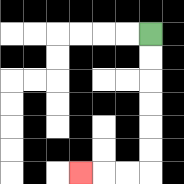{'start': '[6, 1]', 'end': '[3, 7]', 'path_directions': 'D,D,D,D,D,D,L,L,L', 'path_coordinates': '[[6, 1], [6, 2], [6, 3], [6, 4], [6, 5], [6, 6], [6, 7], [5, 7], [4, 7], [3, 7]]'}